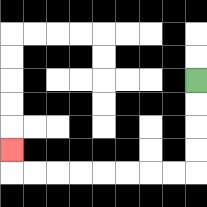{'start': '[8, 3]', 'end': '[0, 6]', 'path_directions': 'D,D,D,D,L,L,L,L,L,L,L,L,U', 'path_coordinates': '[[8, 3], [8, 4], [8, 5], [8, 6], [8, 7], [7, 7], [6, 7], [5, 7], [4, 7], [3, 7], [2, 7], [1, 7], [0, 7], [0, 6]]'}